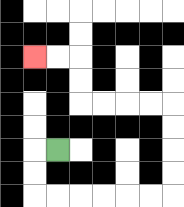{'start': '[2, 6]', 'end': '[1, 2]', 'path_directions': 'L,D,D,R,R,R,R,R,R,U,U,U,U,L,L,L,L,U,U,L,L', 'path_coordinates': '[[2, 6], [1, 6], [1, 7], [1, 8], [2, 8], [3, 8], [4, 8], [5, 8], [6, 8], [7, 8], [7, 7], [7, 6], [7, 5], [7, 4], [6, 4], [5, 4], [4, 4], [3, 4], [3, 3], [3, 2], [2, 2], [1, 2]]'}